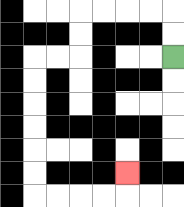{'start': '[7, 2]', 'end': '[5, 7]', 'path_directions': 'U,U,L,L,L,L,D,D,L,L,D,D,D,D,D,D,R,R,R,R,U', 'path_coordinates': '[[7, 2], [7, 1], [7, 0], [6, 0], [5, 0], [4, 0], [3, 0], [3, 1], [3, 2], [2, 2], [1, 2], [1, 3], [1, 4], [1, 5], [1, 6], [1, 7], [1, 8], [2, 8], [3, 8], [4, 8], [5, 8], [5, 7]]'}